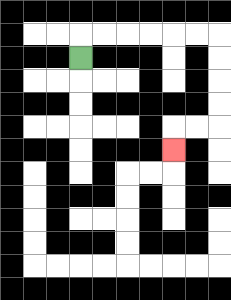{'start': '[3, 2]', 'end': '[7, 6]', 'path_directions': 'U,R,R,R,R,R,R,D,D,D,D,L,L,D', 'path_coordinates': '[[3, 2], [3, 1], [4, 1], [5, 1], [6, 1], [7, 1], [8, 1], [9, 1], [9, 2], [9, 3], [9, 4], [9, 5], [8, 5], [7, 5], [7, 6]]'}